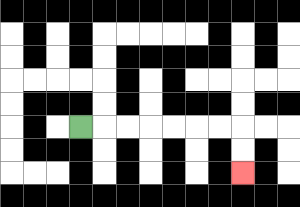{'start': '[3, 5]', 'end': '[10, 7]', 'path_directions': 'R,R,R,R,R,R,R,D,D', 'path_coordinates': '[[3, 5], [4, 5], [5, 5], [6, 5], [7, 5], [8, 5], [9, 5], [10, 5], [10, 6], [10, 7]]'}